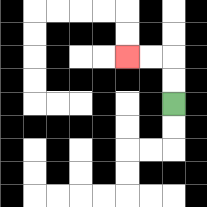{'start': '[7, 4]', 'end': '[5, 2]', 'path_directions': 'U,U,L,L', 'path_coordinates': '[[7, 4], [7, 3], [7, 2], [6, 2], [5, 2]]'}